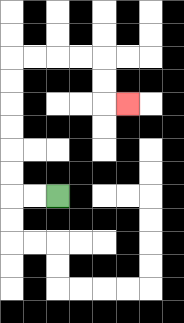{'start': '[2, 8]', 'end': '[5, 4]', 'path_directions': 'L,L,U,U,U,U,U,U,R,R,R,R,D,D,R', 'path_coordinates': '[[2, 8], [1, 8], [0, 8], [0, 7], [0, 6], [0, 5], [0, 4], [0, 3], [0, 2], [1, 2], [2, 2], [3, 2], [4, 2], [4, 3], [4, 4], [5, 4]]'}